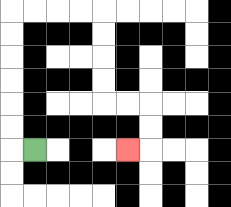{'start': '[1, 6]', 'end': '[5, 6]', 'path_directions': 'L,U,U,U,U,U,U,R,R,R,R,D,D,D,D,R,R,D,D,L', 'path_coordinates': '[[1, 6], [0, 6], [0, 5], [0, 4], [0, 3], [0, 2], [0, 1], [0, 0], [1, 0], [2, 0], [3, 0], [4, 0], [4, 1], [4, 2], [4, 3], [4, 4], [5, 4], [6, 4], [6, 5], [6, 6], [5, 6]]'}